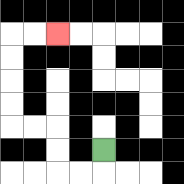{'start': '[4, 6]', 'end': '[2, 1]', 'path_directions': 'D,L,L,U,U,L,L,U,U,U,U,R,R', 'path_coordinates': '[[4, 6], [4, 7], [3, 7], [2, 7], [2, 6], [2, 5], [1, 5], [0, 5], [0, 4], [0, 3], [0, 2], [0, 1], [1, 1], [2, 1]]'}